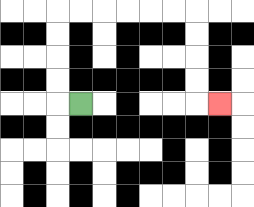{'start': '[3, 4]', 'end': '[9, 4]', 'path_directions': 'L,U,U,U,U,R,R,R,R,R,R,D,D,D,D,R', 'path_coordinates': '[[3, 4], [2, 4], [2, 3], [2, 2], [2, 1], [2, 0], [3, 0], [4, 0], [5, 0], [6, 0], [7, 0], [8, 0], [8, 1], [8, 2], [8, 3], [8, 4], [9, 4]]'}